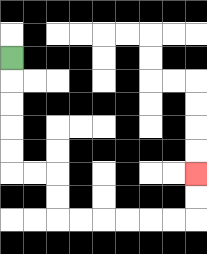{'start': '[0, 2]', 'end': '[8, 7]', 'path_directions': 'D,D,D,D,D,R,R,D,D,R,R,R,R,R,R,U,U', 'path_coordinates': '[[0, 2], [0, 3], [0, 4], [0, 5], [0, 6], [0, 7], [1, 7], [2, 7], [2, 8], [2, 9], [3, 9], [4, 9], [5, 9], [6, 9], [7, 9], [8, 9], [8, 8], [8, 7]]'}